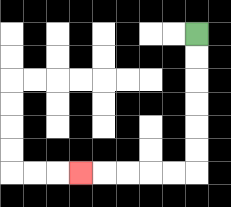{'start': '[8, 1]', 'end': '[3, 7]', 'path_directions': 'D,D,D,D,D,D,L,L,L,L,L', 'path_coordinates': '[[8, 1], [8, 2], [8, 3], [8, 4], [8, 5], [8, 6], [8, 7], [7, 7], [6, 7], [5, 7], [4, 7], [3, 7]]'}